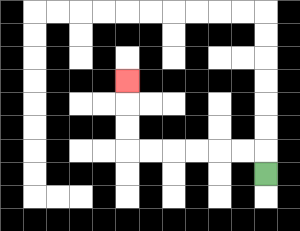{'start': '[11, 7]', 'end': '[5, 3]', 'path_directions': 'U,L,L,L,L,L,L,U,U,U', 'path_coordinates': '[[11, 7], [11, 6], [10, 6], [9, 6], [8, 6], [7, 6], [6, 6], [5, 6], [5, 5], [5, 4], [5, 3]]'}